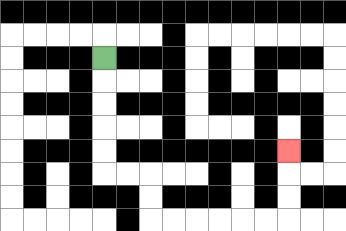{'start': '[4, 2]', 'end': '[12, 6]', 'path_directions': 'D,D,D,D,D,R,R,D,D,R,R,R,R,R,R,U,U,U', 'path_coordinates': '[[4, 2], [4, 3], [4, 4], [4, 5], [4, 6], [4, 7], [5, 7], [6, 7], [6, 8], [6, 9], [7, 9], [8, 9], [9, 9], [10, 9], [11, 9], [12, 9], [12, 8], [12, 7], [12, 6]]'}